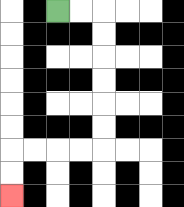{'start': '[2, 0]', 'end': '[0, 8]', 'path_directions': 'R,R,D,D,D,D,D,D,L,L,L,L,D,D', 'path_coordinates': '[[2, 0], [3, 0], [4, 0], [4, 1], [4, 2], [4, 3], [4, 4], [4, 5], [4, 6], [3, 6], [2, 6], [1, 6], [0, 6], [0, 7], [0, 8]]'}